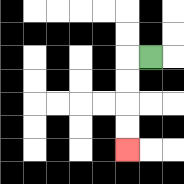{'start': '[6, 2]', 'end': '[5, 6]', 'path_directions': 'L,D,D,D,D', 'path_coordinates': '[[6, 2], [5, 2], [5, 3], [5, 4], [5, 5], [5, 6]]'}